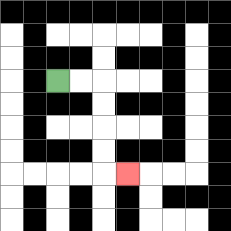{'start': '[2, 3]', 'end': '[5, 7]', 'path_directions': 'R,R,D,D,D,D,R', 'path_coordinates': '[[2, 3], [3, 3], [4, 3], [4, 4], [4, 5], [4, 6], [4, 7], [5, 7]]'}